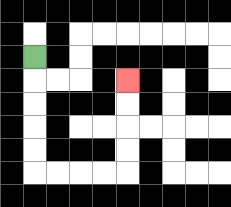{'start': '[1, 2]', 'end': '[5, 3]', 'path_directions': 'D,D,D,D,D,R,R,R,R,U,U,U,U', 'path_coordinates': '[[1, 2], [1, 3], [1, 4], [1, 5], [1, 6], [1, 7], [2, 7], [3, 7], [4, 7], [5, 7], [5, 6], [5, 5], [5, 4], [5, 3]]'}